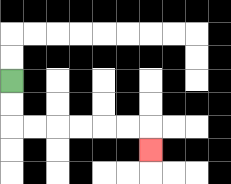{'start': '[0, 3]', 'end': '[6, 6]', 'path_directions': 'D,D,R,R,R,R,R,R,D', 'path_coordinates': '[[0, 3], [0, 4], [0, 5], [1, 5], [2, 5], [3, 5], [4, 5], [5, 5], [6, 5], [6, 6]]'}